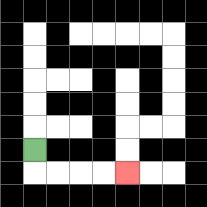{'start': '[1, 6]', 'end': '[5, 7]', 'path_directions': 'D,R,R,R,R', 'path_coordinates': '[[1, 6], [1, 7], [2, 7], [3, 7], [4, 7], [5, 7]]'}